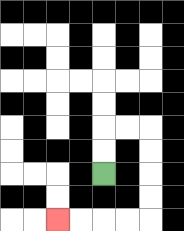{'start': '[4, 7]', 'end': '[2, 9]', 'path_directions': 'U,U,R,R,D,D,D,D,L,L,L,L', 'path_coordinates': '[[4, 7], [4, 6], [4, 5], [5, 5], [6, 5], [6, 6], [6, 7], [6, 8], [6, 9], [5, 9], [4, 9], [3, 9], [2, 9]]'}